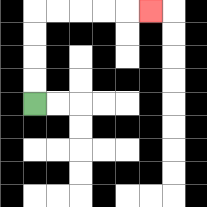{'start': '[1, 4]', 'end': '[6, 0]', 'path_directions': 'U,U,U,U,R,R,R,R,R', 'path_coordinates': '[[1, 4], [1, 3], [1, 2], [1, 1], [1, 0], [2, 0], [3, 0], [4, 0], [5, 0], [6, 0]]'}